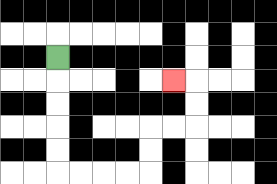{'start': '[2, 2]', 'end': '[7, 3]', 'path_directions': 'D,D,D,D,D,R,R,R,R,U,U,R,R,U,U,L', 'path_coordinates': '[[2, 2], [2, 3], [2, 4], [2, 5], [2, 6], [2, 7], [3, 7], [4, 7], [5, 7], [6, 7], [6, 6], [6, 5], [7, 5], [8, 5], [8, 4], [8, 3], [7, 3]]'}